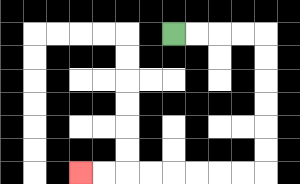{'start': '[7, 1]', 'end': '[3, 7]', 'path_directions': 'R,R,R,R,D,D,D,D,D,D,L,L,L,L,L,L,L,L', 'path_coordinates': '[[7, 1], [8, 1], [9, 1], [10, 1], [11, 1], [11, 2], [11, 3], [11, 4], [11, 5], [11, 6], [11, 7], [10, 7], [9, 7], [8, 7], [7, 7], [6, 7], [5, 7], [4, 7], [3, 7]]'}